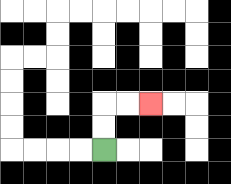{'start': '[4, 6]', 'end': '[6, 4]', 'path_directions': 'U,U,R,R', 'path_coordinates': '[[4, 6], [4, 5], [4, 4], [5, 4], [6, 4]]'}